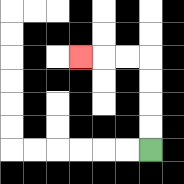{'start': '[6, 6]', 'end': '[3, 2]', 'path_directions': 'U,U,U,U,L,L,L', 'path_coordinates': '[[6, 6], [6, 5], [6, 4], [6, 3], [6, 2], [5, 2], [4, 2], [3, 2]]'}